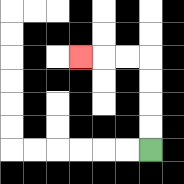{'start': '[6, 6]', 'end': '[3, 2]', 'path_directions': 'U,U,U,U,L,L,L', 'path_coordinates': '[[6, 6], [6, 5], [6, 4], [6, 3], [6, 2], [5, 2], [4, 2], [3, 2]]'}